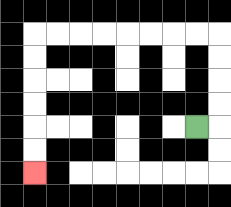{'start': '[8, 5]', 'end': '[1, 7]', 'path_directions': 'R,U,U,U,U,L,L,L,L,L,L,L,L,D,D,D,D,D,D', 'path_coordinates': '[[8, 5], [9, 5], [9, 4], [9, 3], [9, 2], [9, 1], [8, 1], [7, 1], [6, 1], [5, 1], [4, 1], [3, 1], [2, 1], [1, 1], [1, 2], [1, 3], [1, 4], [1, 5], [1, 6], [1, 7]]'}